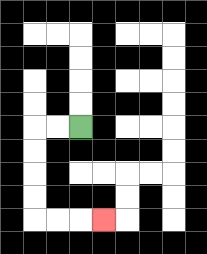{'start': '[3, 5]', 'end': '[4, 9]', 'path_directions': 'L,L,D,D,D,D,R,R,R', 'path_coordinates': '[[3, 5], [2, 5], [1, 5], [1, 6], [1, 7], [1, 8], [1, 9], [2, 9], [3, 9], [4, 9]]'}